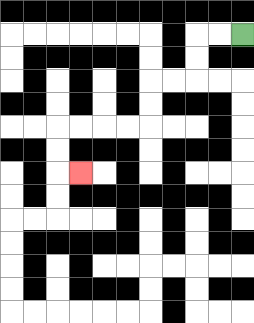{'start': '[10, 1]', 'end': '[3, 7]', 'path_directions': 'L,L,D,D,L,L,D,D,L,L,L,L,D,D,R', 'path_coordinates': '[[10, 1], [9, 1], [8, 1], [8, 2], [8, 3], [7, 3], [6, 3], [6, 4], [6, 5], [5, 5], [4, 5], [3, 5], [2, 5], [2, 6], [2, 7], [3, 7]]'}